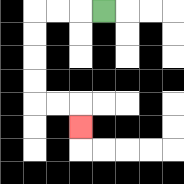{'start': '[4, 0]', 'end': '[3, 5]', 'path_directions': 'L,L,L,D,D,D,D,R,R,D', 'path_coordinates': '[[4, 0], [3, 0], [2, 0], [1, 0], [1, 1], [1, 2], [1, 3], [1, 4], [2, 4], [3, 4], [3, 5]]'}